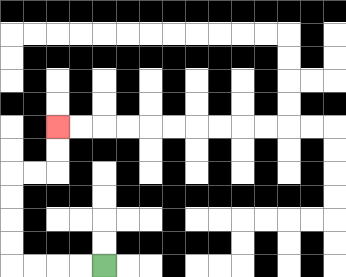{'start': '[4, 11]', 'end': '[2, 5]', 'path_directions': 'L,L,L,L,U,U,U,U,R,R,U,U', 'path_coordinates': '[[4, 11], [3, 11], [2, 11], [1, 11], [0, 11], [0, 10], [0, 9], [0, 8], [0, 7], [1, 7], [2, 7], [2, 6], [2, 5]]'}